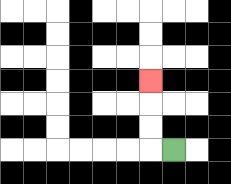{'start': '[7, 6]', 'end': '[6, 3]', 'path_directions': 'L,U,U,U', 'path_coordinates': '[[7, 6], [6, 6], [6, 5], [6, 4], [6, 3]]'}